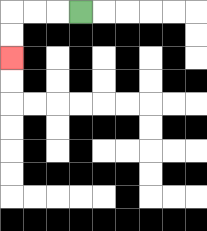{'start': '[3, 0]', 'end': '[0, 2]', 'path_directions': 'L,L,L,D,D', 'path_coordinates': '[[3, 0], [2, 0], [1, 0], [0, 0], [0, 1], [0, 2]]'}